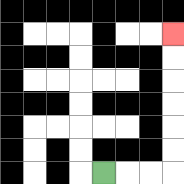{'start': '[4, 7]', 'end': '[7, 1]', 'path_directions': 'R,R,R,U,U,U,U,U,U', 'path_coordinates': '[[4, 7], [5, 7], [6, 7], [7, 7], [7, 6], [7, 5], [7, 4], [7, 3], [7, 2], [7, 1]]'}